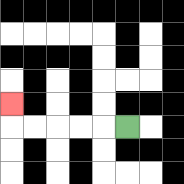{'start': '[5, 5]', 'end': '[0, 4]', 'path_directions': 'L,L,L,L,L,U', 'path_coordinates': '[[5, 5], [4, 5], [3, 5], [2, 5], [1, 5], [0, 5], [0, 4]]'}